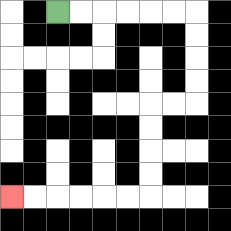{'start': '[2, 0]', 'end': '[0, 8]', 'path_directions': 'R,R,R,R,R,R,D,D,D,D,L,L,D,D,D,D,L,L,L,L,L,L', 'path_coordinates': '[[2, 0], [3, 0], [4, 0], [5, 0], [6, 0], [7, 0], [8, 0], [8, 1], [8, 2], [8, 3], [8, 4], [7, 4], [6, 4], [6, 5], [6, 6], [6, 7], [6, 8], [5, 8], [4, 8], [3, 8], [2, 8], [1, 8], [0, 8]]'}